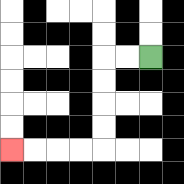{'start': '[6, 2]', 'end': '[0, 6]', 'path_directions': 'L,L,D,D,D,D,L,L,L,L', 'path_coordinates': '[[6, 2], [5, 2], [4, 2], [4, 3], [4, 4], [4, 5], [4, 6], [3, 6], [2, 6], [1, 6], [0, 6]]'}